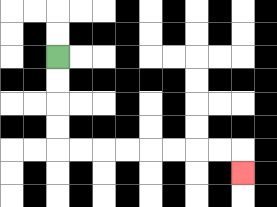{'start': '[2, 2]', 'end': '[10, 7]', 'path_directions': 'D,D,D,D,R,R,R,R,R,R,R,R,D', 'path_coordinates': '[[2, 2], [2, 3], [2, 4], [2, 5], [2, 6], [3, 6], [4, 6], [5, 6], [6, 6], [7, 6], [8, 6], [9, 6], [10, 6], [10, 7]]'}